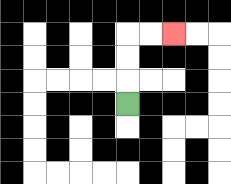{'start': '[5, 4]', 'end': '[7, 1]', 'path_directions': 'U,U,U,R,R', 'path_coordinates': '[[5, 4], [5, 3], [5, 2], [5, 1], [6, 1], [7, 1]]'}